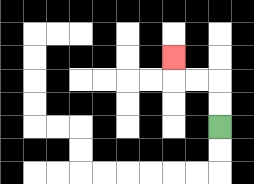{'start': '[9, 5]', 'end': '[7, 2]', 'path_directions': 'U,U,L,L,U', 'path_coordinates': '[[9, 5], [9, 4], [9, 3], [8, 3], [7, 3], [7, 2]]'}